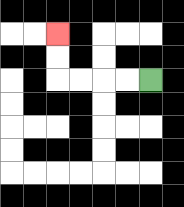{'start': '[6, 3]', 'end': '[2, 1]', 'path_directions': 'L,L,L,L,U,U', 'path_coordinates': '[[6, 3], [5, 3], [4, 3], [3, 3], [2, 3], [2, 2], [2, 1]]'}